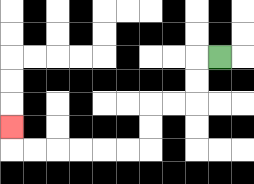{'start': '[9, 2]', 'end': '[0, 5]', 'path_directions': 'L,D,D,L,L,D,D,L,L,L,L,L,L,U', 'path_coordinates': '[[9, 2], [8, 2], [8, 3], [8, 4], [7, 4], [6, 4], [6, 5], [6, 6], [5, 6], [4, 6], [3, 6], [2, 6], [1, 6], [0, 6], [0, 5]]'}